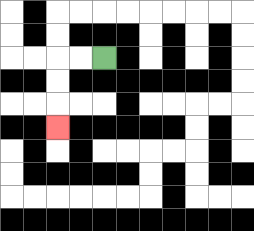{'start': '[4, 2]', 'end': '[2, 5]', 'path_directions': 'L,L,D,D,D', 'path_coordinates': '[[4, 2], [3, 2], [2, 2], [2, 3], [2, 4], [2, 5]]'}